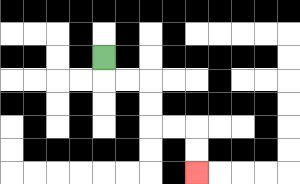{'start': '[4, 2]', 'end': '[8, 7]', 'path_directions': 'D,R,R,D,D,R,R,D,D', 'path_coordinates': '[[4, 2], [4, 3], [5, 3], [6, 3], [6, 4], [6, 5], [7, 5], [8, 5], [8, 6], [8, 7]]'}